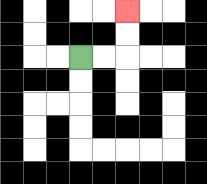{'start': '[3, 2]', 'end': '[5, 0]', 'path_directions': 'R,R,U,U', 'path_coordinates': '[[3, 2], [4, 2], [5, 2], [5, 1], [5, 0]]'}